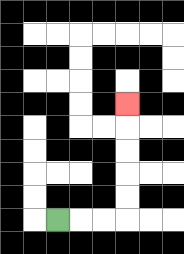{'start': '[2, 9]', 'end': '[5, 4]', 'path_directions': 'R,R,R,U,U,U,U,U', 'path_coordinates': '[[2, 9], [3, 9], [4, 9], [5, 9], [5, 8], [5, 7], [5, 6], [5, 5], [5, 4]]'}